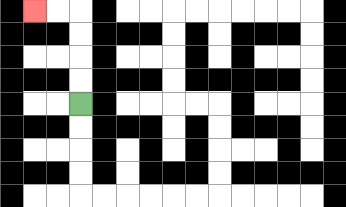{'start': '[3, 4]', 'end': '[1, 0]', 'path_directions': 'U,U,U,U,L,L', 'path_coordinates': '[[3, 4], [3, 3], [3, 2], [3, 1], [3, 0], [2, 0], [1, 0]]'}